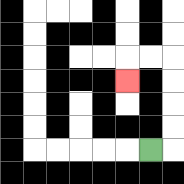{'start': '[6, 6]', 'end': '[5, 3]', 'path_directions': 'R,U,U,U,U,L,L,D', 'path_coordinates': '[[6, 6], [7, 6], [7, 5], [7, 4], [7, 3], [7, 2], [6, 2], [5, 2], [5, 3]]'}